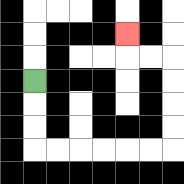{'start': '[1, 3]', 'end': '[5, 1]', 'path_directions': 'D,D,D,R,R,R,R,R,R,U,U,U,U,L,L,U', 'path_coordinates': '[[1, 3], [1, 4], [1, 5], [1, 6], [2, 6], [3, 6], [4, 6], [5, 6], [6, 6], [7, 6], [7, 5], [7, 4], [7, 3], [7, 2], [6, 2], [5, 2], [5, 1]]'}